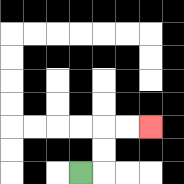{'start': '[3, 7]', 'end': '[6, 5]', 'path_directions': 'R,U,U,R,R', 'path_coordinates': '[[3, 7], [4, 7], [4, 6], [4, 5], [5, 5], [6, 5]]'}